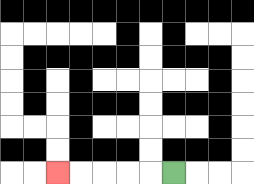{'start': '[7, 7]', 'end': '[2, 7]', 'path_directions': 'L,L,L,L,L', 'path_coordinates': '[[7, 7], [6, 7], [5, 7], [4, 7], [3, 7], [2, 7]]'}